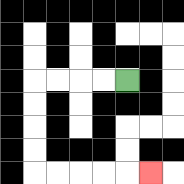{'start': '[5, 3]', 'end': '[6, 7]', 'path_directions': 'L,L,L,L,D,D,D,D,R,R,R,R,R', 'path_coordinates': '[[5, 3], [4, 3], [3, 3], [2, 3], [1, 3], [1, 4], [1, 5], [1, 6], [1, 7], [2, 7], [3, 7], [4, 7], [5, 7], [6, 7]]'}